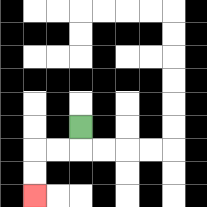{'start': '[3, 5]', 'end': '[1, 8]', 'path_directions': 'D,L,L,D,D', 'path_coordinates': '[[3, 5], [3, 6], [2, 6], [1, 6], [1, 7], [1, 8]]'}